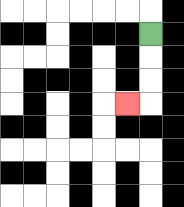{'start': '[6, 1]', 'end': '[5, 4]', 'path_directions': 'D,D,D,L', 'path_coordinates': '[[6, 1], [6, 2], [6, 3], [6, 4], [5, 4]]'}